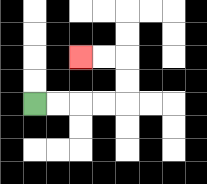{'start': '[1, 4]', 'end': '[3, 2]', 'path_directions': 'R,R,R,R,U,U,L,L', 'path_coordinates': '[[1, 4], [2, 4], [3, 4], [4, 4], [5, 4], [5, 3], [5, 2], [4, 2], [3, 2]]'}